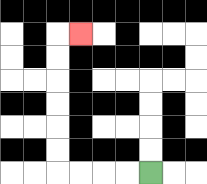{'start': '[6, 7]', 'end': '[3, 1]', 'path_directions': 'L,L,L,L,U,U,U,U,U,U,R', 'path_coordinates': '[[6, 7], [5, 7], [4, 7], [3, 7], [2, 7], [2, 6], [2, 5], [2, 4], [2, 3], [2, 2], [2, 1], [3, 1]]'}